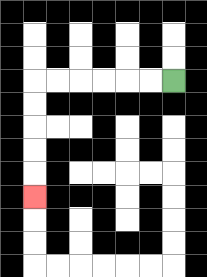{'start': '[7, 3]', 'end': '[1, 8]', 'path_directions': 'L,L,L,L,L,L,D,D,D,D,D', 'path_coordinates': '[[7, 3], [6, 3], [5, 3], [4, 3], [3, 3], [2, 3], [1, 3], [1, 4], [1, 5], [1, 6], [1, 7], [1, 8]]'}